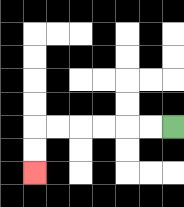{'start': '[7, 5]', 'end': '[1, 7]', 'path_directions': 'L,L,L,L,L,L,D,D', 'path_coordinates': '[[7, 5], [6, 5], [5, 5], [4, 5], [3, 5], [2, 5], [1, 5], [1, 6], [1, 7]]'}